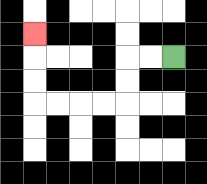{'start': '[7, 2]', 'end': '[1, 1]', 'path_directions': 'L,L,D,D,L,L,L,L,U,U,U', 'path_coordinates': '[[7, 2], [6, 2], [5, 2], [5, 3], [5, 4], [4, 4], [3, 4], [2, 4], [1, 4], [1, 3], [1, 2], [1, 1]]'}